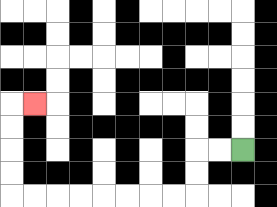{'start': '[10, 6]', 'end': '[1, 4]', 'path_directions': 'L,L,D,D,L,L,L,L,L,L,L,L,U,U,U,U,R', 'path_coordinates': '[[10, 6], [9, 6], [8, 6], [8, 7], [8, 8], [7, 8], [6, 8], [5, 8], [4, 8], [3, 8], [2, 8], [1, 8], [0, 8], [0, 7], [0, 6], [0, 5], [0, 4], [1, 4]]'}